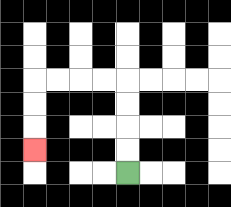{'start': '[5, 7]', 'end': '[1, 6]', 'path_directions': 'U,U,U,U,L,L,L,L,D,D,D', 'path_coordinates': '[[5, 7], [5, 6], [5, 5], [5, 4], [5, 3], [4, 3], [3, 3], [2, 3], [1, 3], [1, 4], [1, 5], [1, 6]]'}